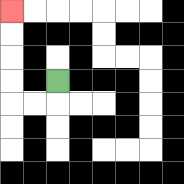{'start': '[2, 3]', 'end': '[0, 0]', 'path_directions': 'D,L,L,U,U,U,U', 'path_coordinates': '[[2, 3], [2, 4], [1, 4], [0, 4], [0, 3], [0, 2], [0, 1], [0, 0]]'}